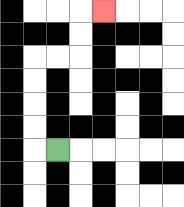{'start': '[2, 6]', 'end': '[4, 0]', 'path_directions': 'L,U,U,U,U,R,R,U,U,R', 'path_coordinates': '[[2, 6], [1, 6], [1, 5], [1, 4], [1, 3], [1, 2], [2, 2], [3, 2], [3, 1], [3, 0], [4, 0]]'}